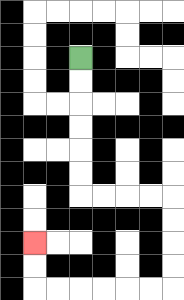{'start': '[3, 2]', 'end': '[1, 10]', 'path_directions': 'D,D,D,D,D,D,R,R,R,R,D,D,D,D,L,L,L,L,L,L,U,U', 'path_coordinates': '[[3, 2], [3, 3], [3, 4], [3, 5], [3, 6], [3, 7], [3, 8], [4, 8], [5, 8], [6, 8], [7, 8], [7, 9], [7, 10], [7, 11], [7, 12], [6, 12], [5, 12], [4, 12], [3, 12], [2, 12], [1, 12], [1, 11], [1, 10]]'}